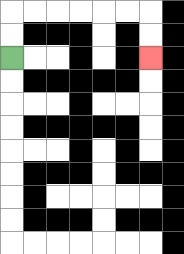{'start': '[0, 2]', 'end': '[6, 2]', 'path_directions': 'U,U,R,R,R,R,R,R,D,D', 'path_coordinates': '[[0, 2], [0, 1], [0, 0], [1, 0], [2, 0], [3, 0], [4, 0], [5, 0], [6, 0], [6, 1], [6, 2]]'}